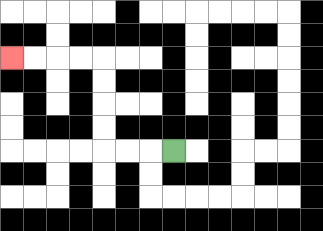{'start': '[7, 6]', 'end': '[0, 2]', 'path_directions': 'L,L,L,U,U,U,U,L,L,L,L', 'path_coordinates': '[[7, 6], [6, 6], [5, 6], [4, 6], [4, 5], [4, 4], [4, 3], [4, 2], [3, 2], [2, 2], [1, 2], [0, 2]]'}